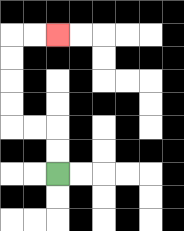{'start': '[2, 7]', 'end': '[2, 1]', 'path_directions': 'U,U,L,L,U,U,U,U,R,R', 'path_coordinates': '[[2, 7], [2, 6], [2, 5], [1, 5], [0, 5], [0, 4], [0, 3], [0, 2], [0, 1], [1, 1], [2, 1]]'}